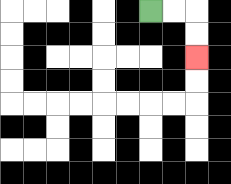{'start': '[6, 0]', 'end': '[8, 2]', 'path_directions': 'R,R,D,D', 'path_coordinates': '[[6, 0], [7, 0], [8, 0], [8, 1], [8, 2]]'}